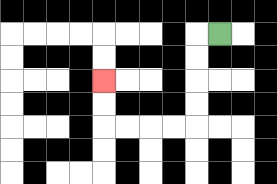{'start': '[9, 1]', 'end': '[4, 3]', 'path_directions': 'L,D,D,D,D,L,L,L,L,U,U', 'path_coordinates': '[[9, 1], [8, 1], [8, 2], [8, 3], [8, 4], [8, 5], [7, 5], [6, 5], [5, 5], [4, 5], [4, 4], [4, 3]]'}